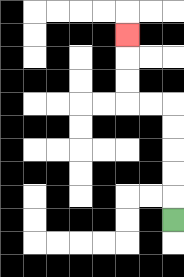{'start': '[7, 9]', 'end': '[5, 1]', 'path_directions': 'U,U,U,U,U,L,L,U,U,U', 'path_coordinates': '[[7, 9], [7, 8], [7, 7], [7, 6], [7, 5], [7, 4], [6, 4], [5, 4], [5, 3], [5, 2], [5, 1]]'}